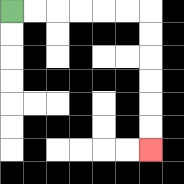{'start': '[0, 0]', 'end': '[6, 6]', 'path_directions': 'R,R,R,R,R,R,D,D,D,D,D,D', 'path_coordinates': '[[0, 0], [1, 0], [2, 0], [3, 0], [4, 0], [5, 0], [6, 0], [6, 1], [6, 2], [6, 3], [6, 4], [6, 5], [6, 6]]'}